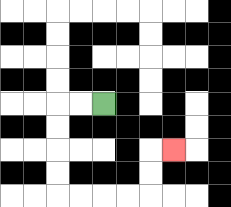{'start': '[4, 4]', 'end': '[7, 6]', 'path_directions': 'L,L,D,D,D,D,R,R,R,R,U,U,R', 'path_coordinates': '[[4, 4], [3, 4], [2, 4], [2, 5], [2, 6], [2, 7], [2, 8], [3, 8], [4, 8], [5, 8], [6, 8], [6, 7], [6, 6], [7, 6]]'}